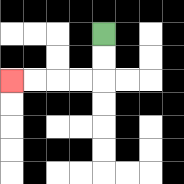{'start': '[4, 1]', 'end': '[0, 3]', 'path_directions': 'D,D,L,L,L,L', 'path_coordinates': '[[4, 1], [4, 2], [4, 3], [3, 3], [2, 3], [1, 3], [0, 3]]'}